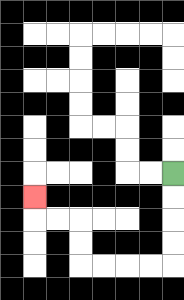{'start': '[7, 7]', 'end': '[1, 8]', 'path_directions': 'D,D,D,D,L,L,L,L,U,U,L,L,U', 'path_coordinates': '[[7, 7], [7, 8], [7, 9], [7, 10], [7, 11], [6, 11], [5, 11], [4, 11], [3, 11], [3, 10], [3, 9], [2, 9], [1, 9], [1, 8]]'}